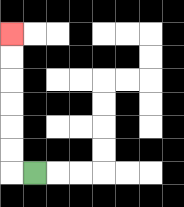{'start': '[1, 7]', 'end': '[0, 1]', 'path_directions': 'L,U,U,U,U,U,U', 'path_coordinates': '[[1, 7], [0, 7], [0, 6], [0, 5], [0, 4], [0, 3], [0, 2], [0, 1]]'}